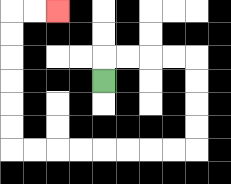{'start': '[4, 3]', 'end': '[2, 0]', 'path_directions': 'U,R,R,R,R,D,D,D,D,L,L,L,L,L,L,L,L,U,U,U,U,U,U,R,R', 'path_coordinates': '[[4, 3], [4, 2], [5, 2], [6, 2], [7, 2], [8, 2], [8, 3], [8, 4], [8, 5], [8, 6], [7, 6], [6, 6], [5, 6], [4, 6], [3, 6], [2, 6], [1, 6], [0, 6], [0, 5], [0, 4], [0, 3], [0, 2], [0, 1], [0, 0], [1, 0], [2, 0]]'}